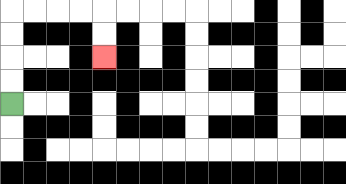{'start': '[0, 4]', 'end': '[4, 2]', 'path_directions': 'U,U,U,U,R,R,R,R,D,D', 'path_coordinates': '[[0, 4], [0, 3], [0, 2], [0, 1], [0, 0], [1, 0], [2, 0], [3, 0], [4, 0], [4, 1], [4, 2]]'}